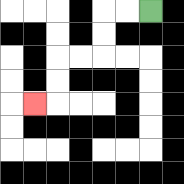{'start': '[6, 0]', 'end': '[1, 4]', 'path_directions': 'L,L,D,D,L,L,D,D,L', 'path_coordinates': '[[6, 0], [5, 0], [4, 0], [4, 1], [4, 2], [3, 2], [2, 2], [2, 3], [2, 4], [1, 4]]'}